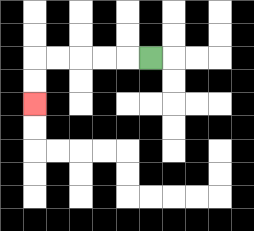{'start': '[6, 2]', 'end': '[1, 4]', 'path_directions': 'L,L,L,L,L,D,D', 'path_coordinates': '[[6, 2], [5, 2], [4, 2], [3, 2], [2, 2], [1, 2], [1, 3], [1, 4]]'}